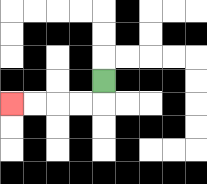{'start': '[4, 3]', 'end': '[0, 4]', 'path_directions': 'D,L,L,L,L', 'path_coordinates': '[[4, 3], [4, 4], [3, 4], [2, 4], [1, 4], [0, 4]]'}